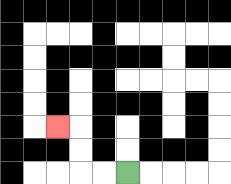{'start': '[5, 7]', 'end': '[2, 5]', 'path_directions': 'L,L,U,U,L', 'path_coordinates': '[[5, 7], [4, 7], [3, 7], [3, 6], [3, 5], [2, 5]]'}